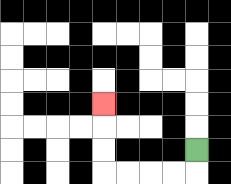{'start': '[8, 6]', 'end': '[4, 4]', 'path_directions': 'D,L,L,L,L,U,U,U', 'path_coordinates': '[[8, 6], [8, 7], [7, 7], [6, 7], [5, 7], [4, 7], [4, 6], [4, 5], [4, 4]]'}